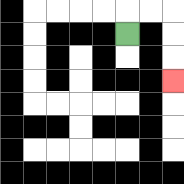{'start': '[5, 1]', 'end': '[7, 3]', 'path_directions': 'U,R,R,D,D,D', 'path_coordinates': '[[5, 1], [5, 0], [6, 0], [7, 0], [7, 1], [7, 2], [7, 3]]'}